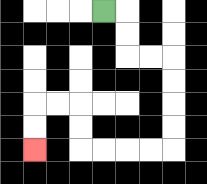{'start': '[4, 0]', 'end': '[1, 6]', 'path_directions': 'R,D,D,R,R,D,D,D,D,L,L,L,L,U,U,L,L,D,D', 'path_coordinates': '[[4, 0], [5, 0], [5, 1], [5, 2], [6, 2], [7, 2], [7, 3], [7, 4], [7, 5], [7, 6], [6, 6], [5, 6], [4, 6], [3, 6], [3, 5], [3, 4], [2, 4], [1, 4], [1, 5], [1, 6]]'}